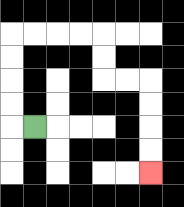{'start': '[1, 5]', 'end': '[6, 7]', 'path_directions': 'L,U,U,U,U,R,R,R,R,D,D,R,R,D,D,D,D', 'path_coordinates': '[[1, 5], [0, 5], [0, 4], [0, 3], [0, 2], [0, 1], [1, 1], [2, 1], [3, 1], [4, 1], [4, 2], [4, 3], [5, 3], [6, 3], [6, 4], [6, 5], [6, 6], [6, 7]]'}